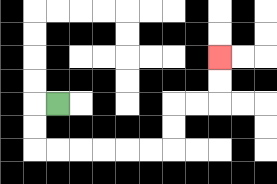{'start': '[2, 4]', 'end': '[9, 2]', 'path_directions': 'L,D,D,R,R,R,R,R,R,U,U,R,R,U,U', 'path_coordinates': '[[2, 4], [1, 4], [1, 5], [1, 6], [2, 6], [3, 6], [4, 6], [5, 6], [6, 6], [7, 6], [7, 5], [7, 4], [8, 4], [9, 4], [9, 3], [9, 2]]'}